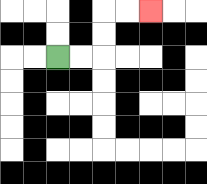{'start': '[2, 2]', 'end': '[6, 0]', 'path_directions': 'R,R,U,U,R,R', 'path_coordinates': '[[2, 2], [3, 2], [4, 2], [4, 1], [4, 0], [5, 0], [6, 0]]'}